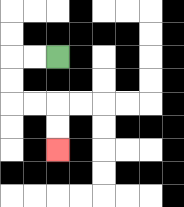{'start': '[2, 2]', 'end': '[2, 6]', 'path_directions': 'L,L,D,D,R,R,D,D', 'path_coordinates': '[[2, 2], [1, 2], [0, 2], [0, 3], [0, 4], [1, 4], [2, 4], [2, 5], [2, 6]]'}